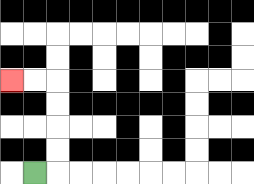{'start': '[1, 7]', 'end': '[0, 3]', 'path_directions': 'R,U,U,U,U,L,L', 'path_coordinates': '[[1, 7], [2, 7], [2, 6], [2, 5], [2, 4], [2, 3], [1, 3], [0, 3]]'}